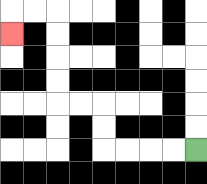{'start': '[8, 6]', 'end': '[0, 1]', 'path_directions': 'L,L,L,L,U,U,L,L,U,U,U,U,L,L,D', 'path_coordinates': '[[8, 6], [7, 6], [6, 6], [5, 6], [4, 6], [4, 5], [4, 4], [3, 4], [2, 4], [2, 3], [2, 2], [2, 1], [2, 0], [1, 0], [0, 0], [0, 1]]'}